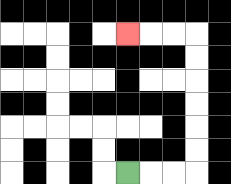{'start': '[5, 7]', 'end': '[5, 1]', 'path_directions': 'R,R,R,U,U,U,U,U,U,L,L,L', 'path_coordinates': '[[5, 7], [6, 7], [7, 7], [8, 7], [8, 6], [8, 5], [8, 4], [8, 3], [8, 2], [8, 1], [7, 1], [6, 1], [5, 1]]'}